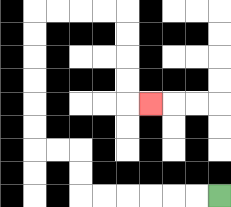{'start': '[9, 8]', 'end': '[6, 4]', 'path_directions': 'L,L,L,L,L,L,U,U,L,L,U,U,U,U,U,U,R,R,R,R,D,D,D,D,R', 'path_coordinates': '[[9, 8], [8, 8], [7, 8], [6, 8], [5, 8], [4, 8], [3, 8], [3, 7], [3, 6], [2, 6], [1, 6], [1, 5], [1, 4], [1, 3], [1, 2], [1, 1], [1, 0], [2, 0], [3, 0], [4, 0], [5, 0], [5, 1], [5, 2], [5, 3], [5, 4], [6, 4]]'}